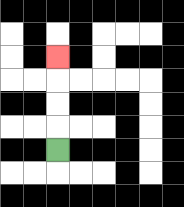{'start': '[2, 6]', 'end': '[2, 2]', 'path_directions': 'U,U,U,U', 'path_coordinates': '[[2, 6], [2, 5], [2, 4], [2, 3], [2, 2]]'}